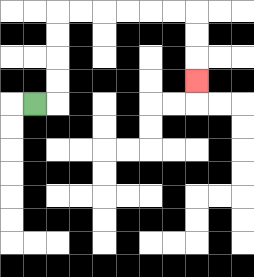{'start': '[1, 4]', 'end': '[8, 3]', 'path_directions': 'R,U,U,U,U,R,R,R,R,R,R,D,D,D', 'path_coordinates': '[[1, 4], [2, 4], [2, 3], [2, 2], [2, 1], [2, 0], [3, 0], [4, 0], [5, 0], [6, 0], [7, 0], [8, 0], [8, 1], [8, 2], [8, 3]]'}